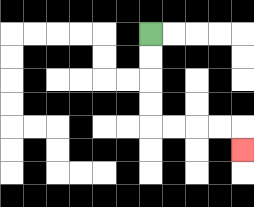{'start': '[6, 1]', 'end': '[10, 6]', 'path_directions': 'D,D,D,D,R,R,R,R,D', 'path_coordinates': '[[6, 1], [6, 2], [6, 3], [6, 4], [6, 5], [7, 5], [8, 5], [9, 5], [10, 5], [10, 6]]'}